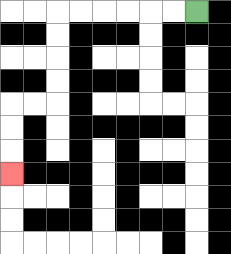{'start': '[8, 0]', 'end': '[0, 7]', 'path_directions': 'L,L,L,L,L,L,D,D,D,D,L,L,D,D,D', 'path_coordinates': '[[8, 0], [7, 0], [6, 0], [5, 0], [4, 0], [3, 0], [2, 0], [2, 1], [2, 2], [2, 3], [2, 4], [1, 4], [0, 4], [0, 5], [0, 6], [0, 7]]'}